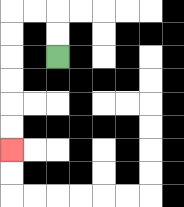{'start': '[2, 2]', 'end': '[0, 6]', 'path_directions': 'U,U,L,L,D,D,D,D,D,D', 'path_coordinates': '[[2, 2], [2, 1], [2, 0], [1, 0], [0, 0], [0, 1], [0, 2], [0, 3], [0, 4], [0, 5], [0, 6]]'}